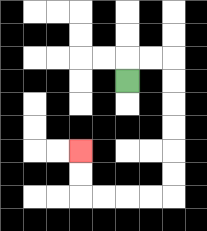{'start': '[5, 3]', 'end': '[3, 6]', 'path_directions': 'U,R,R,D,D,D,D,D,D,L,L,L,L,U,U', 'path_coordinates': '[[5, 3], [5, 2], [6, 2], [7, 2], [7, 3], [7, 4], [7, 5], [7, 6], [7, 7], [7, 8], [6, 8], [5, 8], [4, 8], [3, 8], [3, 7], [3, 6]]'}